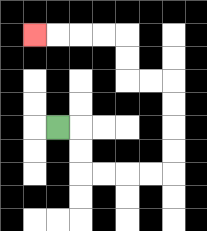{'start': '[2, 5]', 'end': '[1, 1]', 'path_directions': 'R,D,D,R,R,R,R,U,U,U,U,L,L,U,U,L,L,L,L', 'path_coordinates': '[[2, 5], [3, 5], [3, 6], [3, 7], [4, 7], [5, 7], [6, 7], [7, 7], [7, 6], [7, 5], [7, 4], [7, 3], [6, 3], [5, 3], [5, 2], [5, 1], [4, 1], [3, 1], [2, 1], [1, 1]]'}